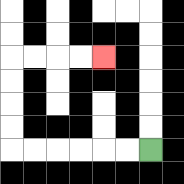{'start': '[6, 6]', 'end': '[4, 2]', 'path_directions': 'L,L,L,L,L,L,U,U,U,U,R,R,R,R', 'path_coordinates': '[[6, 6], [5, 6], [4, 6], [3, 6], [2, 6], [1, 6], [0, 6], [0, 5], [0, 4], [0, 3], [0, 2], [1, 2], [2, 2], [3, 2], [4, 2]]'}